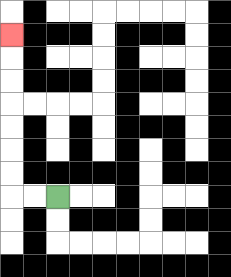{'start': '[2, 8]', 'end': '[0, 1]', 'path_directions': 'L,L,U,U,U,U,U,U,U', 'path_coordinates': '[[2, 8], [1, 8], [0, 8], [0, 7], [0, 6], [0, 5], [0, 4], [0, 3], [0, 2], [0, 1]]'}